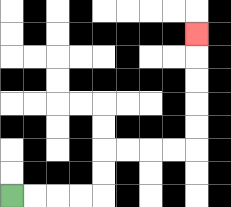{'start': '[0, 8]', 'end': '[8, 1]', 'path_directions': 'R,R,R,R,U,U,R,R,R,R,U,U,U,U,U', 'path_coordinates': '[[0, 8], [1, 8], [2, 8], [3, 8], [4, 8], [4, 7], [4, 6], [5, 6], [6, 6], [7, 6], [8, 6], [8, 5], [8, 4], [8, 3], [8, 2], [8, 1]]'}